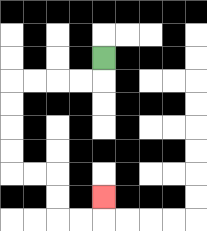{'start': '[4, 2]', 'end': '[4, 8]', 'path_directions': 'D,L,L,L,L,D,D,D,D,R,R,D,D,R,R,U', 'path_coordinates': '[[4, 2], [4, 3], [3, 3], [2, 3], [1, 3], [0, 3], [0, 4], [0, 5], [0, 6], [0, 7], [1, 7], [2, 7], [2, 8], [2, 9], [3, 9], [4, 9], [4, 8]]'}